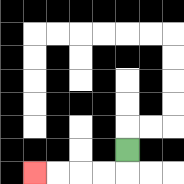{'start': '[5, 6]', 'end': '[1, 7]', 'path_directions': 'D,L,L,L,L', 'path_coordinates': '[[5, 6], [5, 7], [4, 7], [3, 7], [2, 7], [1, 7]]'}